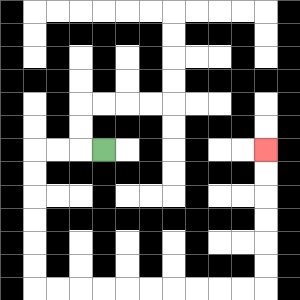{'start': '[4, 6]', 'end': '[11, 6]', 'path_directions': 'L,L,L,D,D,D,D,D,D,R,R,R,R,R,R,R,R,R,R,U,U,U,U,U,U', 'path_coordinates': '[[4, 6], [3, 6], [2, 6], [1, 6], [1, 7], [1, 8], [1, 9], [1, 10], [1, 11], [1, 12], [2, 12], [3, 12], [4, 12], [5, 12], [6, 12], [7, 12], [8, 12], [9, 12], [10, 12], [11, 12], [11, 11], [11, 10], [11, 9], [11, 8], [11, 7], [11, 6]]'}